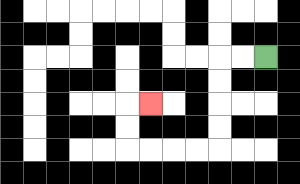{'start': '[11, 2]', 'end': '[6, 4]', 'path_directions': 'L,L,D,D,D,D,L,L,L,L,U,U,R', 'path_coordinates': '[[11, 2], [10, 2], [9, 2], [9, 3], [9, 4], [9, 5], [9, 6], [8, 6], [7, 6], [6, 6], [5, 6], [5, 5], [5, 4], [6, 4]]'}